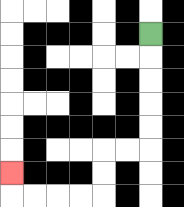{'start': '[6, 1]', 'end': '[0, 7]', 'path_directions': 'D,D,D,D,D,L,L,D,D,L,L,L,L,U', 'path_coordinates': '[[6, 1], [6, 2], [6, 3], [6, 4], [6, 5], [6, 6], [5, 6], [4, 6], [4, 7], [4, 8], [3, 8], [2, 8], [1, 8], [0, 8], [0, 7]]'}